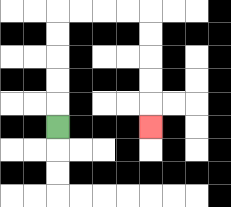{'start': '[2, 5]', 'end': '[6, 5]', 'path_directions': 'U,U,U,U,U,R,R,R,R,D,D,D,D,D', 'path_coordinates': '[[2, 5], [2, 4], [2, 3], [2, 2], [2, 1], [2, 0], [3, 0], [4, 0], [5, 0], [6, 0], [6, 1], [6, 2], [6, 3], [6, 4], [6, 5]]'}